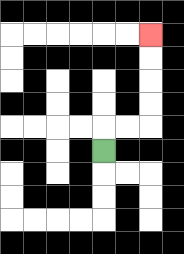{'start': '[4, 6]', 'end': '[6, 1]', 'path_directions': 'U,R,R,U,U,U,U', 'path_coordinates': '[[4, 6], [4, 5], [5, 5], [6, 5], [6, 4], [6, 3], [6, 2], [6, 1]]'}